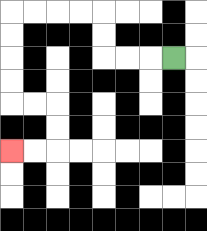{'start': '[7, 2]', 'end': '[0, 6]', 'path_directions': 'L,L,L,U,U,L,L,L,L,D,D,D,D,R,R,D,D,L,L', 'path_coordinates': '[[7, 2], [6, 2], [5, 2], [4, 2], [4, 1], [4, 0], [3, 0], [2, 0], [1, 0], [0, 0], [0, 1], [0, 2], [0, 3], [0, 4], [1, 4], [2, 4], [2, 5], [2, 6], [1, 6], [0, 6]]'}